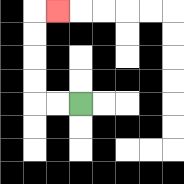{'start': '[3, 4]', 'end': '[2, 0]', 'path_directions': 'L,L,U,U,U,U,R', 'path_coordinates': '[[3, 4], [2, 4], [1, 4], [1, 3], [1, 2], [1, 1], [1, 0], [2, 0]]'}